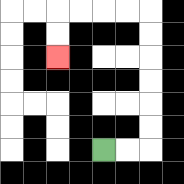{'start': '[4, 6]', 'end': '[2, 2]', 'path_directions': 'R,R,U,U,U,U,U,U,L,L,L,L,D,D', 'path_coordinates': '[[4, 6], [5, 6], [6, 6], [6, 5], [6, 4], [6, 3], [6, 2], [6, 1], [6, 0], [5, 0], [4, 0], [3, 0], [2, 0], [2, 1], [2, 2]]'}